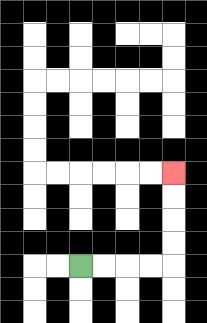{'start': '[3, 11]', 'end': '[7, 7]', 'path_directions': 'R,R,R,R,U,U,U,U', 'path_coordinates': '[[3, 11], [4, 11], [5, 11], [6, 11], [7, 11], [7, 10], [7, 9], [7, 8], [7, 7]]'}